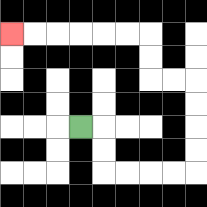{'start': '[3, 5]', 'end': '[0, 1]', 'path_directions': 'R,D,D,R,R,R,R,U,U,U,U,L,L,U,U,L,L,L,L,L,L', 'path_coordinates': '[[3, 5], [4, 5], [4, 6], [4, 7], [5, 7], [6, 7], [7, 7], [8, 7], [8, 6], [8, 5], [8, 4], [8, 3], [7, 3], [6, 3], [6, 2], [6, 1], [5, 1], [4, 1], [3, 1], [2, 1], [1, 1], [0, 1]]'}